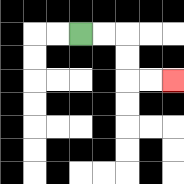{'start': '[3, 1]', 'end': '[7, 3]', 'path_directions': 'R,R,D,D,R,R', 'path_coordinates': '[[3, 1], [4, 1], [5, 1], [5, 2], [5, 3], [6, 3], [7, 3]]'}